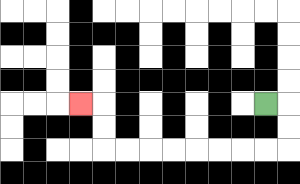{'start': '[11, 4]', 'end': '[3, 4]', 'path_directions': 'R,D,D,L,L,L,L,L,L,L,L,U,U,L', 'path_coordinates': '[[11, 4], [12, 4], [12, 5], [12, 6], [11, 6], [10, 6], [9, 6], [8, 6], [7, 6], [6, 6], [5, 6], [4, 6], [4, 5], [4, 4], [3, 4]]'}